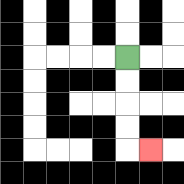{'start': '[5, 2]', 'end': '[6, 6]', 'path_directions': 'D,D,D,D,R', 'path_coordinates': '[[5, 2], [5, 3], [5, 4], [5, 5], [5, 6], [6, 6]]'}